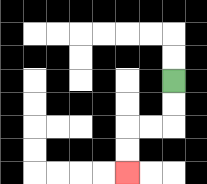{'start': '[7, 3]', 'end': '[5, 7]', 'path_directions': 'D,D,L,L,D,D', 'path_coordinates': '[[7, 3], [7, 4], [7, 5], [6, 5], [5, 5], [5, 6], [5, 7]]'}